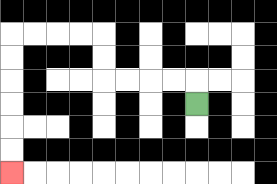{'start': '[8, 4]', 'end': '[0, 7]', 'path_directions': 'U,L,L,L,L,U,U,L,L,L,L,D,D,D,D,D,D', 'path_coordinates': '[[8, 4], [8, 3], [7, 3], [6, 3], [5, 3], [4, 3], [4, 2], [4, 1], [3, 1], [2, 1], [1, 1], [0, 1], [0, 2], [0, 3], [0, 4], [0, 5], [0, 6], [0, 7]]'}